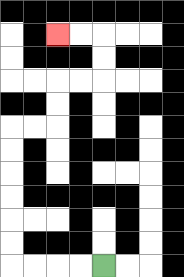{'start': '[4, 11]', 'end': '[2, 1]', 'path_directions': 'L,L,L,L,U,U,U,U,U,U,R,R,U,U,R,R,U,U,L,L', 'path_coordinates': '[[4, 11], [3, 11], [2, 11], [1, 11], [0, 11], [0, 10], [0, 9], [0, 8], [0, 7], [0, 6], [0, 5], [1, 5], [2, 5], [2, 4], [2, 3], [3, 3], [4, 3], [4, 2], [4, 1], [3, 1], [2, 1]]'}